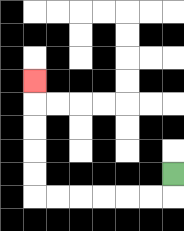{'start': '[7, 7]', 'end': '[1, 3]', 'path_directions': 'D,L,L,L,L,L,L,U,U,U,U,U', 'path_coordinates': '[[7, 7], [7, 8], [6, 8], [5, 8], [4, 8], [3, 8], [2, 8], [1, 8], [1, 7], [1, 6], [1, 5], [1, 4], [1, 3]]'}